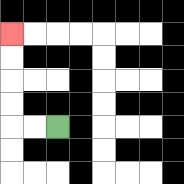{'start': '[2, 5]', 'end': '[0, 1]', 'path_directions': 'L,L,U,U,U,U', 'path_coordinates': '[[2, 5], [1, 5], [0, 5], [0, 4], [0, 3], [0, 2], [0, 1]]'}